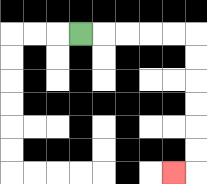{'start': '[3, 1]', 'end': '[7, 7]', 'path_directions': 'R,R,R,R,R,D,D,D,D,D,D,L', 'path_coordinates': '[[3, 1], [4, 1], [5, 1], [6, 1], [7, 1], [8, 1], [8, 2], [8, 3], [8, 4], [8, 5], [8, 6], [8, 7], [7, 7]]'}